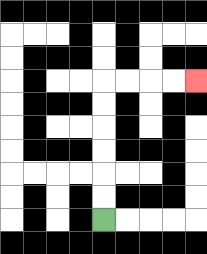{'start': '[4, 9]', 'end': '[8, 3]', 'path_directions': 'U,U,U,U,U,U,R,R,R,R', 'path_coordinates': '[[4, 9], [4, 8], [4, 7], [4, 6], [4, 5], [4, 4], [4, 3], [5, 3], [6, 3], [7, 3], [8, 3]]'}